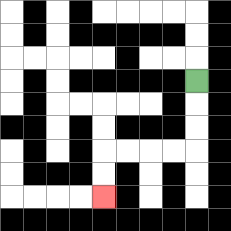{'start': '[8, 3]', 'end': '[4, 8]', 'path_directions': 'D,D,D,L,L,L,L,D,D', 'path_coordinates': '[[8, 3], [8, 4], [8, 5], [8, 6], [7, 6], [6, 6], [5, 6], [4, 6], [4, 7], [4, 8]]'}